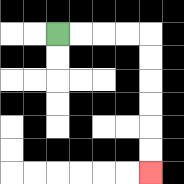{'start': '[2, 1]', 'end': '[6, 7]', 'path_directions': 'R,R,R,R,D,D,D,D,D,D', 'path_coordinates': '[[2, 1], [3, 1], [4, 1], [5, 1], [6, 1], [6, 2], [6, 3], [6, 4], [6, 5], [6, 6], [6, 7]]'}